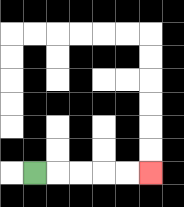{'start': '[1, 7]', 'end': '[6, 7]', 'path_directions': 'R,R,R,R,R', 'path_coordinates': '[[1, 7], [2, 7], [3, 7], [4, 7], [5, 7], [6, 7]]'}